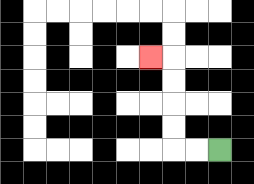{'start': '[9, 6]', 'end': '[6, 2]', 'path_directions': 'L,L,U,U,U,U,L', 'path_coordinates': '[[9, 6], [8, 6], [7, 6], [7, 5], [7, 4], [7, 3], [7, 2], [6, 2]]'}